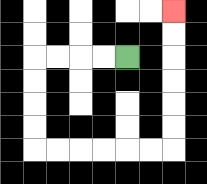{'start': '[5, 2]', 'end': '[7, 0]', 'path_directions': 'L,L,L,L,D,D,D,D,R,R,R,R,R,R,U,U,U,U,U,U', 'path_coordinates': '[[5, 2], [4, 2], [3, 2], [2, 2], [1, 2], [1, 3], [1, 4], [1, 5], [1, 6], [2, 6], [3, 6], [4, 6], [5, 6], [6, 6], [7, 6], [7, 5], [7, 4], [7, 3], [7, 2], [7, 1], [7, 0]]'}